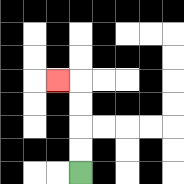{'start': '[3, 7]', 'end': '[2, 3]', 'path_directions': 'U,U,U,U,L', 'path_coordinates': '[[3, 7], [3, 6], [3, 5], [3, 4], [3, 3], [2, 3]]'}